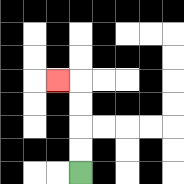{'start': '[3, 7]', 'end': '[2, 3]', 'path_directions': 'U,U,U,U,L', 'path_coordinates': '[[3, 7], [3, 6], [3, 5], [3, 4], [3, 3], [2, 3]]'}